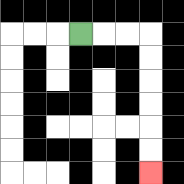{'start': '[3, 1]', 'end': '[6, 7]', 'path_directions': 'R,R,R,D,D,D,D,D,D', 'path_coordinates': '[[3, 1], [4, 1], [5, 1], [6, 1], [6, 2], [6, 3], [6, 4], [6, 5], [6, 6], [6, 7]]'}